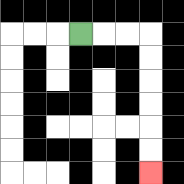{'start': '[3, 1]', 'end': '[6, 7]', 'path_directions': 'R,R,R,D,D,D,D,D,D', 'path_coordinates': '[[3, 1], [4, 1], [5, 1], [6, 1], [6, 2], [6, 3], [6, 4], [6, 5], [6, 6], [6, 7]]'}